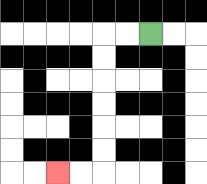{'start': '[6, 1]', 'end': '[2, 7]', 'path_directions': 'L,L,D,D,D,D,D,D,L,L', 'path_coordinates': '[[6, 1], [5, 1], [4, 1], [4, 2], [4, 3], [4, 4], [4, 5], [4, 6], [4, 7], [3, 7], [2, 7]]'}